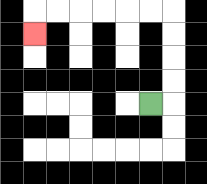{'start': '[6, 4]', 'end': '[1, 1]', 'path_directions': 'R,U,U,U,U,L,L,L,L,L,L,D', 'path_coordinates': '[[6, 4], [7, 4], [7, 3], [7, 2], [7, 1], [7, 0], [6, 0], [5, 0], [4, 0], [3, 0], [2, 0], [1, 0], [1, 1]]'}